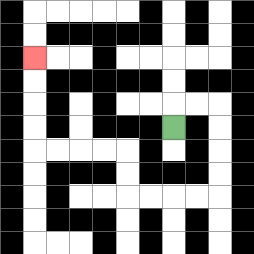{'start': '[7, 5]', 'end': '[1, 2]', 'path_directions': 'U,R,R,D,D,D,D,L,L,L,L,U,U,L,L,L,L,U,U,U,U', 'path_coordinates': '[[7, 5], [7, 4], [8, 4], [9, 4], [9, 5], [9, 6], [9, 7], [9, 8], [8, 8], [7, 8], [6, 8], [5, 8], [5, 7], [5, 6], [4, 6], [3, 6], [2, 6], [1, 6], [1, 5], [1, 4], [1, 3], [1, 2]]'}